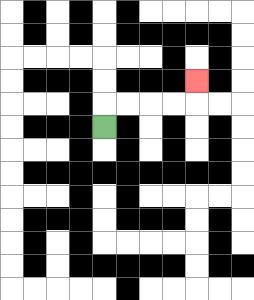{'start': '[4, 5]', 'end': '[8, 3]', 'path_directions': 'U,R,R,R,R,U', 'path_coordinates': '[[4, 5], [4, 4], [5, 4], [6, 4], [7, 4], [8, 4], [8, 3]]'}